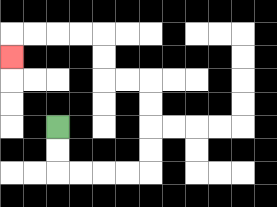{'start': '[2, 5]', 'end': '[0, 2]', 'path_directions': 'D,D,R,R,R,R,U,U,U,U,L,L,U,U,L,L,L,L,D', 'path_coordinates': '[[2, 5], [2, 6], [2, 7], [3, 7], [4, 7], [5, 7], [6, 7], [6, 6], [6, 5], [6, 4], [6, 3], [5, 3], [4, 3], [4, 2], [4, 1], [3, 1], [2, 1], [1, 1], [0, 1], [0, 2]]'}